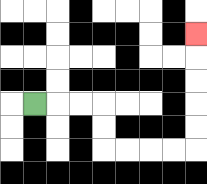{'start': '[1, 4]', 'end': '[8, 1]', 'path_directions': 'R,R,R,D,D,R,R,R,R,U,U,U,U,U', 'path_coordinates': '[[1, 4], [2, 4], [3, 4], [4, 4], [4, 5], [4, 6], [5, 6], [6, 6], [7, 6], [8, 6], [8, 5], [8, 4], [8, 3], [8, 2], [8, 1]]'}